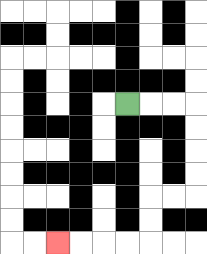{'start': '[5, 4]', 'end': '[2, 10]', 'path_directions': 'R,R,R,D,D,D,D,L,L,D,D,L,L,L,L', 'path_coordinates': '[[5, 4], [6, 4], [7, 4], [8, 4], [8, 5], [8, 6], [8, 7], [8, 8], [7, 8], [6, 8], [6, 9], [6, 10], [5, 10], [4, 10], [3, 10], [2, 10]]'}